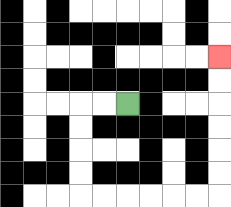{'start': '[5, 4]', 'end': '[9, 2]', 'path_directions': 'L,L,D,D,D,D,R,R,R,R,R,R,U,U,U,U,U,U', 'path_coordinates': '[[5, 4], [4, 4], [3, 4], [3, 5], [3, 6], [3, 7], [3, 8], [4, 8], [5, 8], [6, 8], [7, 8], [8, 8], [9, 8], [9, 7], [9, 6], [9, 5], [9, 4], [9, 3], [9, 2]]'}